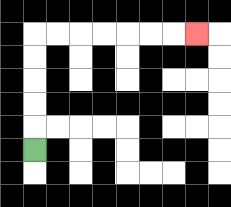{'start': '[1, 6]', 'end': '[8, 1]', 'path_directions': 'U,U,U,U,U,R,R,R,R,R,R,R', 'path_coordinates': '[[1, 6], [1, 5], [1, 4], [1, 3], [1, 2], [1, 1], [2, 1], [3, 1], [4, 1], [5, 1], [6, 1], [7, 1], [8, 1]]'}